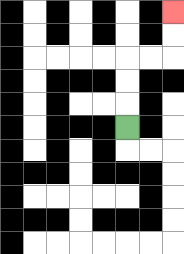{'start': '[5, 5]', 'end': '[7, 0]', 'path_directions': 'U,U,U,R,R,U,U', 'path_coordinates': '[[5, 5], [5, 4], [5, 3], [5, 2], [6, 2], [7, 2], [7, 1], [7, 0]]'}